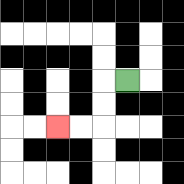{'start': '[5, 3]', 'end': '[2, 5]', 'path_directions': 'L,D,D,L,L', 'path_coordinates': '[[5, 3], [4, 3], [4, 4], [4, 5], [3, 5], [2, 5]]'}